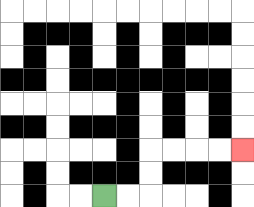{'start': '[4, 8]', 'end': '[10, 6]', 'path_directions': 'R,R,U,U,R,R,R,R', 'path_coordinates': '[[4, 8], [5, 8], [6, 8], [6, 7], [6, 6], [7, 6], [8, 6], [9, 6], [10, 6]]'}